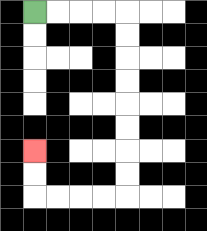{'start': '[1, 0]', 'end': '[1, 6]', 'path_directions': 'R,R,R,R,D,D,D,D,D,D,D,D,L,L,L,L,U,U', 'path_coordinates': '[[1, 0], [2, 0], [3, 0], [4, 0], [5, 0], [5, 1], [5, 2], [5, 3], [5, 4], [5, 5], [5, 6], [5, 7], [5, 8], [4, 8], [3, 8], [2, 8], [1, 8], [1, 7], [1, 6]]'}